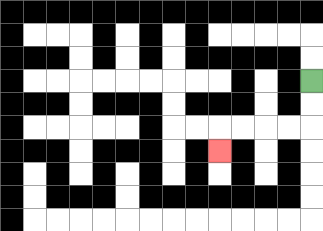{'start': '[13, 3]', 'end': '[9, 6]', 'path_directions': 'D,D,L,L,L,L,D', 'path_coordinates': '[[13, 3], [13, 4], [13, 5], [12, 5], [11, 5], [10, 5], [9, 5], [9, 6]]'}